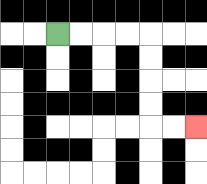{'start': '[2, 1]', 'end': '[8, 5]', 'path_directions': 'R,R,R,R,D,D,D,D,R,R', 'path_coordinates': '[[2, 1], [3, 1], [4, 1], [5, 1], [6, 1], [6, 2], [6, 3], [6, 4], [6, 5], [7, 5], [8, 5]]'}